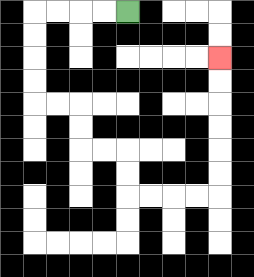{'start': '[5, 0]', 'end': '[9, 2]', 'path_directions': 'L,L,L,L,D,D,D,D,R,R,D,D,R,R,D,D,R,R,R,R,U,U,U,U,U,U', 'path_coordinates': '[[5, 0], [4, 0], [3, 0], [2, 0], [1, 0], [1, 1], [1, 2], [1, 3], [1, 4], [2, 4], [3, 4], [3, 5], [3, 6], [4, 6], [5, 6], [5, 7], [5, 8], [6, 8], [7, 8], [8, 8], [9, 8], [9, 7], [9, 6], [9, 5], [9, 4], [9, 3], [9, 2]]'}